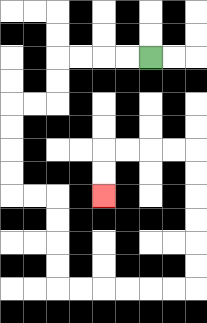{'start': '[6, 2]', 'end': '[4, 8]', 'path_directions': 'L,L,L,L,D,D,L,L,D,D,D,D,R,R,D,D,D,D,R,R,R,R,R,R,U,U,U,U,U,U,L,L,L,L,D,D', 'path_coordinates': '[[6, 2], [5, 2], [4, 2], [3, 2], [2, 2], [2, 3], [2, 4], [1, 4], [0, 4], [0, 5], [0, 6], [0, 7], [0, 8], [1, 8], [2, 8], [2, 9], [2, 10], [2, 11], [2, 12], [3, 12], [4, 12], [5, 12], [6, 12], [7, 12], [8, 12], [8, 11], [8, 10], [8, 9], [8, 8], [8, 7], [8, 6], [7, 6], [6, 6], [5, 6], [4, 6], [4, 7], [4, 8]]'}